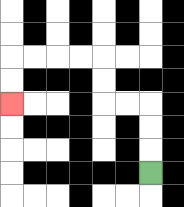{'start': '[6, 7]', 'end': '[0, 4]', 'path_directions': 'U,U,U,L,L,U,U,L,L,L,L,D,D', 'path_coordinates': '[[6, 7], [6, 6], [6, 5], [6, 4], [5, 4], [4, 4], [4, 3], [4, 2], [3, 2], [2, 2], [1, 2], [0, 2], [0, 3], [0, 4]]'}